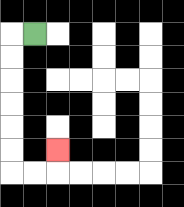{'start': '[1, 1]', 'end': '[2, 6]', 'path_directions': 'L,D,D,D,D,D,D,R,R,U', 'path_coordinates': '[[1, 1], [0, 1], [0, 2], [0, 3], [0, 4], [0, 5], [0, 6], [0, 7], [1, 7], [2, 7], [2, 6]]'}